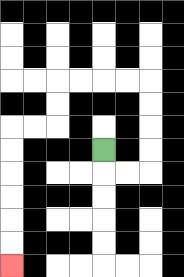{'start': '[4, 6]', 'end': '[0, 11]', 'path_directions': 'D,R,R,U,U,U,U,L,L,L,L,D,D,L,L,D,D,D,D,D,D', 'path_coordinates': '[[4, 6], [4, 7], [5, 7], [6, 7], [6, 6], [6, 5], [6, 4], [6, 3], [5, 3], [4, 3], [3, 3], [2, 3], [2, 4], [2, 5], [1, 5], [0, 5], [0, 6], [0, 7], [0, 8], [0, 9], [0, 10], [0, 11]]'}